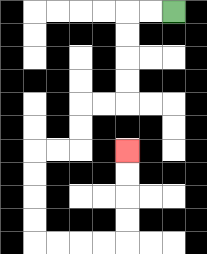{'start': '[7, 0]', 'end': '[5, 6]', 'path_directions': 'L,L,D,D,D,D,L,L,D,D,L,L,D,D,D,D,R,R,R,R,U,U,U,U', 'path_coordinates': '[[7, 0], [6, 0], [5, 0], [5, 1], [5, 2], [5, 3], [5, 4], [4, 4], [3, 4], [3, 5], [3, 6], [2, 6], [1, 6], [1, 7], [1, 8], [1, 9], [1, 10], [2, 10], [3, 10], [4, 10], [5, 10], [5, 9], [5, 8], [5, 7], [5, 6]]'}